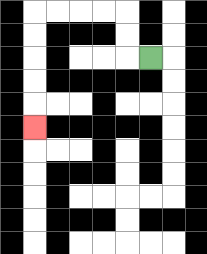{'start': '[6, 2]', 'end': '[1, 5]', 'path_directions': 'L,U,U,L,L,L,L,D,D,D,D,D', 'path_coordinates': '[[6, 2], [5, 2], [5, 1], [5, 0], [4, 0], [3, 0], [2, 0], [1, 0], [1, 1], [1, 2], [1, 3], [1, 4], [1, 5]]'}